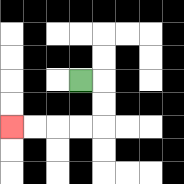{'start': '[3, 3]', 'end': '[0, 5]', 'path_directions': 'R,D,D,L,L,L,L', 'path_coordinates': '[[3, 3], [4, 3], [4, 4], [4, 5], [3, 5], [2, 5], [1, 5], [0, 5]]'}